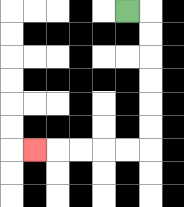{'start': '[5, 0]', 'end': '[1, 6]', 'path_directions': 'R,D,D,D,D,D,D,L,L,L,L,L', 'path_coordinates': '[[5, 0], [6, 0], [6, 1], [6, 2], [6, 3], [6, 4], [6, 5], [6, 6], [5, 6], [4, 6], [3, 6], [2, 6], [1, 6]]'}